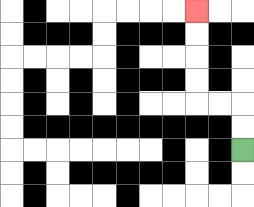{'start': '[10, 6]', 'end': '[8, 0]', 'path_directions': 'U,U,L,L,U,U,U,U', 'path_coordinates': '[[10, 6], [10, 5], [10, 4], [9, 4], [8, 4], [8, 3], [8, 2], [8, 1], [8, 0]]'}